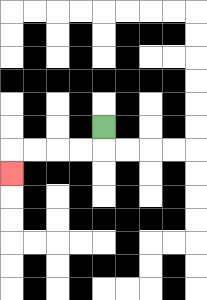{'start': '[4, 5]', 'end': '[0, 7]', 'path_directions': 'D,L,L,L,L,D', 'path_coordinates': '[[4, 5], [4, 6], [3, 6], [2, 6], [1, 6], [0, 6], [0, 7]]'}